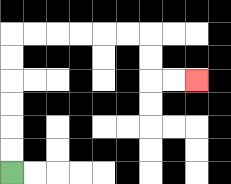{'start': '[0, 7]', 'end': '[8, 3]', 'path_directions': 'U,U,U,U,U,U,R,R,R,R,R,R,D,D,R,R', 'path_coordinates': '[[0, 7], [0, 6], [0, 5], [0, 4], [0, 3], [0, 2], [0, 1], [1, 1], [2, 1], [3, 1], [4, 1], [5, 1], [6, 1], [6, 2], [6, 3], [7, 3], [8, 3]]'}